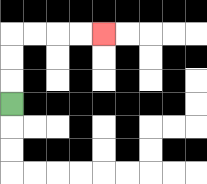{'start': '[0, 4]', 'end': '[4, 1]', 'path_directions': 'U,U,U,R,R,R,R', 'path_coordinates': '[[0, 4], [0, 3], [0, 2], [0, 1], [1, 1], [2, 1], [3, 1], [4, 1]]'}